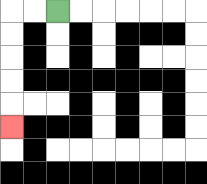{'start': '[2, 0]', 'end': '[0, 5]', 'path_directions': 'L,L,D,D,D,D,D', 'path_coordinates': '[[2, 0], [1, 0], [0, 0], [0, 1], [0, 2], [0, 3], [0, 4], [0, 5]]'}